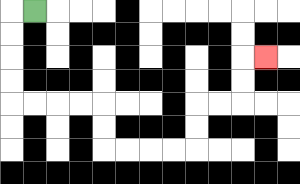{'start': '[1, 0]', 'end': '[11, 2]', 'path_directions': 'L,D,D,D,D,R,R,R,R,D,D,R,R,R,R,U,U,R,R,U,U,R', 'path_coordinates': '[[1, 0], [0, 0], [0, 1], [0, 2], [0, 3], [0, 4], [1, 4], [2, 4], [3, 4], [4, 4], [4, 5], [4, 6], [5, 6], [6, 6], [7, 6], [8, 6], [8, 5], [8, 4], [9, 4], [10, 4], [10, 3], [10, 2], [11, 2]]'}